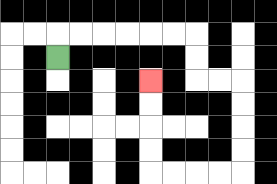{'start': '[2, 2]', 'end': '[6, 3]', 'path_directions': 'U,R,R,R,R,R,R,D,D,R,R,D,D,D,D,L,L,L,L,U,U,U,U', 'path_coordinates': '[[2, 2], [2, 1], [3, 1], [4, 1], [5, 1], [6, 1], [7, 1], [8, 1], [8, 2], [8, 3], [9, 3], [10, 3], [10, 4], [10, 5], [10, 6], [10, 7], [9, 7], [8, 7], [7, 7], [6, 7], [6, 6], [6, 5], [6, 4], [6, 3]]'}